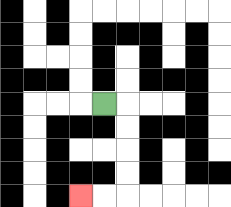{'start': '[4, 4]', 'end': '[3, 8]', 'path_directions': 'R,D,D,D,D,L,L', 'path_coordinates': '[[4, 4], [5, 4], [5, 5], [5, 6], [5, 7], [5, 8], [4, 8], [3, 8]]'}